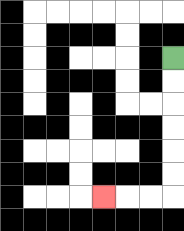{'start': '[7, 2]', 'end': '[4, 8]', 'path_directions': 'D,D,D,D,D,D,L,L,L', 'path_coordinates': '[[7, 2], [7, 3], [7, 4], [7, 5], [7, 6], [7, 7], [7, 8], [6, 8], [5, 8], [4, 8]]'}